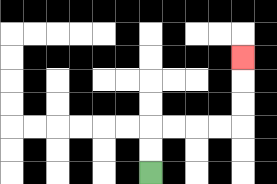{'start': '[6, 7]', 'end': '[10, 2]', 'path_directions': 'U,U,R,R,R,R,U,U,U', 'path_coordinates': '[[6, 7], [6, 6], [6, 5], [7, 5], [8, 5], [9, 5], [10, 5], [10, 4], [10, 3], [10, 2]]'}